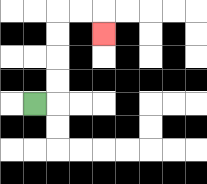{'start': '[1, 4]', 'end': '[4, 1]', 'path_directions': 'R,U,U,U,U,R,R,D', 'path_coordinates': '[[1, 4], [2, 4], [2, 3], [2, 2], [2, 1], [2, 0], [3, 0], [4, 0], [4, 1]]'}